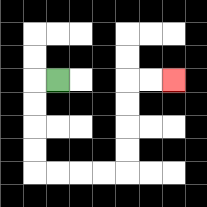{'start': '[2, 3]', 'end': '[7, 3]', 'path_directions': 'L,D,D,D,D,R,R,R,R,U,U,U,U,R,R', 'path_coordinates': '[[2, 3], [1, 3], [1, 4], [1, 5], [1, 6], [1, 7], [2, 7], [3, 7], [4, 7], [5, 7], [5, 6], [5, 5], [5, 4], [5, 3], [6, 3], [7, 3]]'}